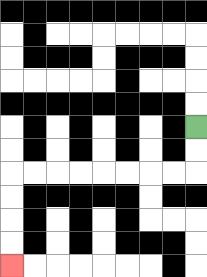{'start': '[8, 5]', 'end': '[0, 11]', 'path_directions': 'D,D,L,L,L,L,L,L,L,L,D,D,D,D', 'path_coordinates': '[[8, 5], [8, 6], [8, 7], [7, 7], [6, 7], [5, 7], [4, 7], [3, 7], [2, 7], [1, 7], [0, 7], [0, 8], [0, 9], [0, 10], [0, 11]]'}